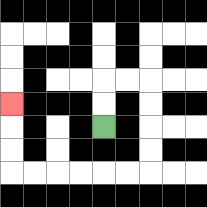{'start': '[4, 5]', 'end': '[0, 4]', 'path_directions': 'U,U,R,R,D,D,D,D,L,L,L,L,L,L,U,U,U', 'path_coordinates': '[[4, 5], [4, 4], [4, 3], [5, 3], [6, 3], [6, 4], [6, 5], [6, 6], [6, 7], [5, 7], [4, 7], [3, 7], [2, 7], [1, 7], [0, 7], [0, 6], [0, 5], [0, 4]]'}